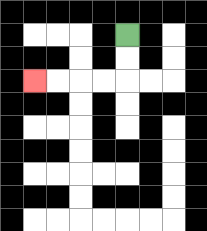{'start': '[5, 1]', 'end': '[1, 3]', 'path_directions': 'D,D,L,L,L,L', 'path_coordinates': '[[5, 1], [5, 2], [5, 3], [4, 3], [3, 3], [2, 3], [1, 3]]'}